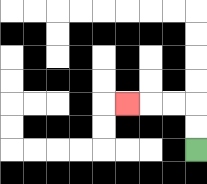{'start': '[8, 6]', 'end': '[5, 4]', 'path_directions': 'U,U,L,L,L', 'path_coordinates': '[[8, 6], [8, 5], [8, 4], [7, 4], [6, 4], [5, 4]]'}